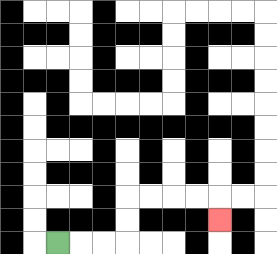{'start': '[2, 10]', 'end': '[9, 9]', 'path_directions': 'R,R,R,U,U,R,R,R,R,D', 'path_coordinates': '[[2, 10], [3, 10], [4, 10], [5, 10], [5, 9], [5, 8], [6, 8], [7, 8], [8, 8], [9, 8], [9, 9]]'}